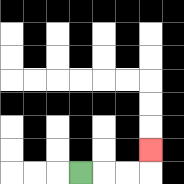{'start': '[3, 7]', 'end': '[6, 6]', 'path_directions': 'R,R,R,U', 'path_coordinates': '[[3, 7], [4, 7], [5, 7], [6, 7], [6, 6]]'}